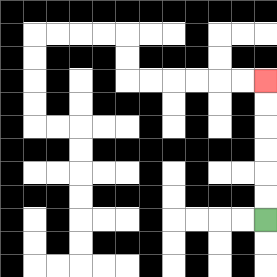{'start': '[11, 9]', 'end': '[11, 3]', 'path_directions': 'U,U,U,U,U,U', 'path_coordinates': '[[11, 9], [11, 8], [11, 7], [11, 6], [11, 5], [11, 4], [11, 3]]'}